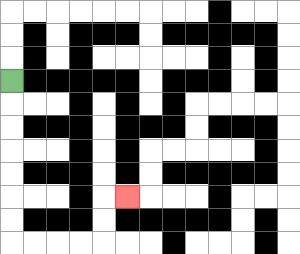{'start': '[0, 3]', 'end': '[5, 8]', 'path_directions': 'D,D,D,D,D,D,D,R,R,R,R,U,U,R', 'path_coordinates': '[[0, 3], [0, 4], [0, 5], [0, 6], [0, 7], [0, 8], [0, 9], [0, 10], [1, 10], [2, 10], [3, 10], [4, 10], [4, 9], [4, 8], [5, 8]]'}